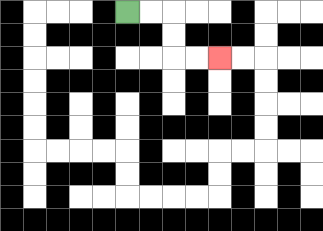{'start': '[5, 0]', 'end': '[9, 2]', 'path_directions': 'R,R,D,D,R,R', 'path_coordinates': '[[5, 0], [6, 0], [7, 0], [7, 1], [7, 2], [8, 2], [9, 2]]'}